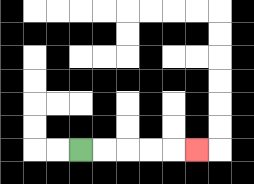{'start': '[3, 6]', 'end': '[8, 6]', 'path_directions': 'R,R,R,R,R', 'path_coordinates': '[[3, 6], [4, 6], [5, 6], [6, 6], [7, 6], [8, 6]]'}